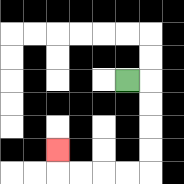{'start': '[5, 3]', 'end': '[2, 6]', 'path_directions': 'R,D,D,D,D,L,L,L,L,U', 'path_coordinates': '[[5, 3], [6, 3], [6, 4], [6, 5], [6, 6], [6, 7], [5, 7], [4, 7], [3, 7], [2, 7], [2, 6]]'}